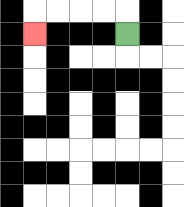{'start': '[5, 1]', 'end': '[1, 1]', 'path_directions': 'U,L,L,L,L,D', 'path_coordinates': '[[5, 1], [5, 0], [4, 0], [3, 0], [2, 0], [1, 0], [1, 1]]'}